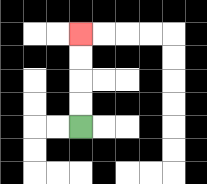{'start': '[3, 5]', 'end': '[3, 1]', 'path_directions': 'U,U,U,U', 'path_coordinates': '[[3, 5], [3, 4], [3, 3], [3, 2], [3, 1]]'}